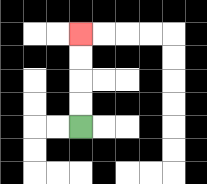{'start': '[3, 5]', 'end': '[3, 1]', 'path_directions': 'U,U,U,U', 'path_coordinates': '[[3, 5], [3, 4], [3, 3], [3, 2], [3, 1]]'}